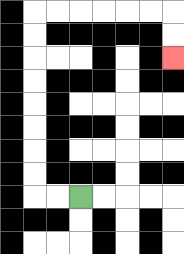{'start': '[3, 8]', 'end': '[7, 2]', 'path_directions': 'L,L,U,U,U,U,U,U,U,U,R,R,R,R,R,R,D,D', 'path_coordinates': '[[3, 8], [2, 8], [1, 8], [1, 7], [1, 6], [1, 5], [1, 4], [1, 3], [1, 2], [1, 1], [1, 0], [2, 0], [3, 0], [4, 0], [5, 0], [6, 0], [7, 0], [7, 1], [7, 2]]'}